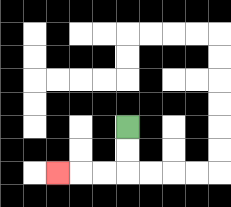{'start': '[5, 5]', 'end': '[2, 7]', 'path_directions': 'D,D,L,L,L', 'path_coordinates': '[[5, 5], [5, 6], [5, 7], [4, 7], [3, 7], [2, 7]]'}